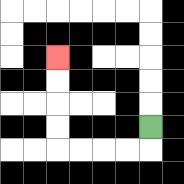{'start': '[6, 5]', 'end': '[2, 2]', 'path_directions': 'D,L,L,L,L,U,U,U,U', 'path_coordinates': '[[6, 5], [6, 6], [5, 6], [4, 6], [3, 6], [2, 6], [2, 5], [2, 4], [2, 3], [2, 2]]'}